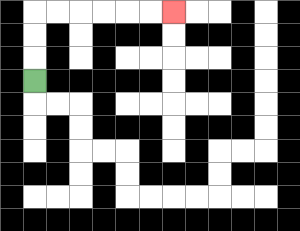{'start': '[1, 3]', 'end': '[7, 0]', 'path_directions': 'U,U,U,R,R,R,R,R,R', 'path_coordinates': '[[1, 3], [1, 2], [1, 1], [1, 0], [2, 0], [3, 0], [4, 0], [5, 0], [6, 0], [7, 0]]'}